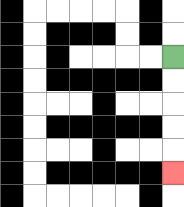{'start': '[7, 2]', 'end': '[7, 7]', 'path_directions': 'D,D,D,D,D', 'path_coordinates': '[[7, 2], [7, 3], [7, 4], [7, 5], [7, 6], [7, 7]]'}